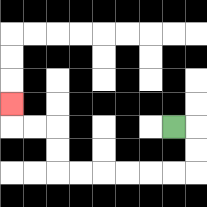{'start': '[7, 5]', 'end': '[0, 4]', 'path_directions': 'R,D,D,L,L,L,L,L,L,U,U,L,L,U', 'path_coordinates': '[[7, 5], [8, 5], [8, 6], [8, 7], [7, 7], [6, 7], [5, 7], [4, 7], [3, 7], [2, 7], [2, 6], [2, 5], [1, 5], [0, 5], [0, 4]]'}